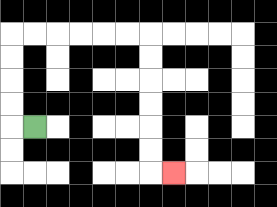{'start': '[1, 5]', 'end': '[7, 7]', 'path_directions': 'L,U,U,U,U,R,R,R,R,R,R,D,D,D,D,D,D,R', 'path_coordinates': '[[1, 5], [0, 5], [0, 4], [0, 3], [0, 2], [0, 1], [1, 1], [2, 1], [3, 1], [4, 1], [5, 1], [6, 1], [6, 2], [6, 3], [6, 4], [6, 5], [6, 6], [6, 7], [7, 7]]'}